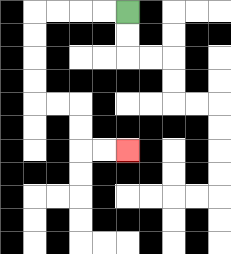{'start': '[5, 0]', 'end': '[5, 6]', 'path_directions': 'L,L,L,L,D,D,D,D,R,R,D,D,R,R', 'path_coordinates': '[[5, 0], [4, 0], [3, 0], [2, 0], [1, 0], [1, 1], [1, 2], [1, 3], [1, 4], [2, 4], [3, 4], [3, 5], [3, 6], [4, 6], [5, 6]]'}